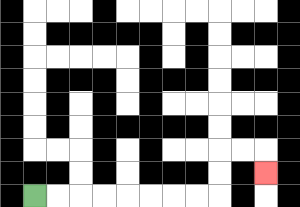{'start': '[1, 8]', 'end': '[11, 7]', 'path_directions': 'R,R,R,R,R,R,R,R,U,U,R,R,D', 'path_coordinates': '[[1, 8], [2, 8], [3, 8], [4, 8], [5, 8], [6, 8], [7, 8], [8, 8], [9, 8], [9, 7], [9, 6], [10, 6], [11, 6], [11, 7]]'}